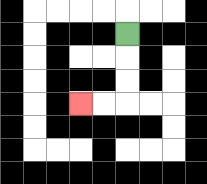{'start': '[5, 1]', 'end': '[3, 4]', 'path_directions': 'D,D,D,L,L', 'path_coordinates': '[[5, 1], [5, 2], [5, 3], [5, 4], [4, 4], [3, 4]]'}